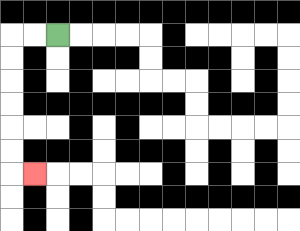{'start': '[2, 1]', 'end': '[1, 7]', 'path_directions': 'L,L,D,D,D,D,D,D,R', 'path_coordinates': '[[2, 1], [1, 1], [0, 1], [0, 2], [0, 3], [0, 4], [0, 5], [0, 6], [0, 7], [1, 7]]'}